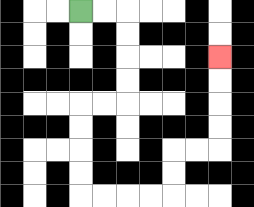{'start': '[3, 0]', 'end': '[9, 2]', 'path_directions': 'R,R,D,D,D,D,L,L,D,D,D,D,R,R,R,R,U,U,R,R,U,U,U,U', 'path_coordinates': '[[3, 0], [4, 0], [5, 0], [5, 1], [5, 2], [5, 3], [5, 4], [4, 4], [3, 4], [3, 5], [3, 6], [3, 7], [3, 8], [4, 8], [5, 8], [6, 8], [7, 8], [7, 7], [7, 6], [8, 6], [9, 6], [9, 5], [9, 4], [9, 3], [9, 2]]'}